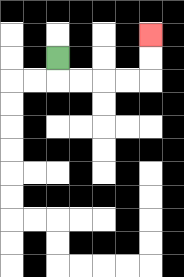{'start': '[2, 2]', 'end': '[6, 1]', 'path_directions': 'D,R,R,R,R,U,U', 'path_coordinates': '[[2, 2], [2, 3], [3, 3], [4, 3], [5, 3], [6, 3], [6, 2], [6, 1]]'}